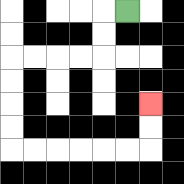{'start': '[5, 0]', 'end': '[6, 4]', 'path_directions': 'L,D,D,L,L,L,L,D,D,D,D,R,R,R,R,R,R,U,U', 'path_coordinates': '[[5, 0], [4, 0], [4, 1], [4, 2], [3, 2], [2, 2], [1, 2], [0, 2], [0, 3], [0, 4], [0, 5], [0, 6], [1, 6], [2, 6], [3, 6], [4, 6], [5, 6], [6, 6], [6, 5], [6, 4]]'}